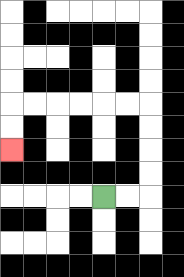{'start': '[4, 8]', 'end': '[0, 6]', 'path_directions': 'R,R,U,U,U,U,L,L,L,L,L,L,D,D', 'path_coordinates': '[[4, 8], [5, 8], [6, 8], [6, 7], [6, 6], [6, 5], [6, 4], [5, 4], [4, 4], [3, 4], [2, 4], [1, 4], [0, 4], [0, 5], [0, 6]]'}